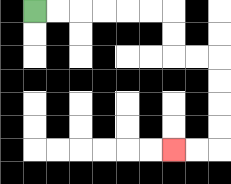{'start': '[1, 0]', 'end': '[7, 6]', 'path_directions': 'R,R,R,R,R,R,D,D,R,R,D,D,D,D,L,L', 'path_coordinates': '[[1, 0], [2, 0], [3, 0], [4, 0], [5, 0], [6, 0], [7, 0], [7, 1], [7, 2], [8, 2], [9, 2], [9, 3], [9, 4], [9, 5], [9, 6], [8, 6], [7, 6]]'}